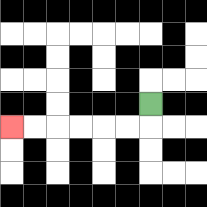{'start': '[6, 4]', 'end': '[0, 5]', 'path_directions': 'D,L,L,L,L,L,L', 'path_coordinates': '[[6, 4], [6, 5], [5, 5], [4, 5], [3, 5], [2, 5], [1, 5], [0, 5]]'}